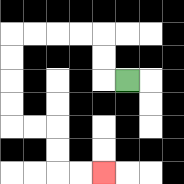{'start': '[5, 3]', 'end': '[4, 7]', 'path_directions': 'L,U,U,L,L,L,L,D,D,D,D,R,R,D,D,R,R', 'path_coordinates': '[[5, 3], [4, 3], [4, 2], [4, 1], [3, 1], [2, 1], [1, 1], [0, 1], [0, 2], [0, 3], [0, 4], [0, 5], [1, 5], [2, 5], [2, 6], [2, 7], [3, 7], [4, 7]]'}